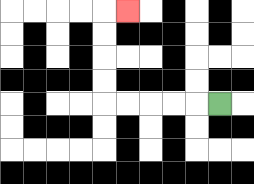{'start': '[9, 4]', 'end': '[5, 0]', 'path_directions': 'L,L,L,L,L,U,U,U,U,R', 'path_coordinates': '[[9, 4], [8, 4], [7, 4], [6, 4], [5, 4], [4, 4], [4, 3], [4, 2], [4, 1], [4, 0], [5, 0]]'}